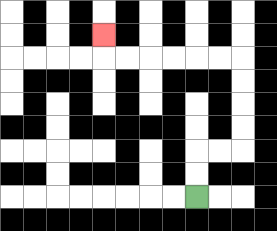{'start': '[8, 8]', 'end': '[4, 1]', 'path_directions': 'U,U,R,R,U,U,U,U,L,L,L,L,L,L,U', 'path_coordinates': '[[8, 8], [8, 7], [8, 6], [9, 6], [10, 6], [10, 5], [10, 4], [10, 3], [10, 2], [9, 2], [8, 2], [7, 2], [6, 2], [5, 2], [4, 2], [4, 1]]'}